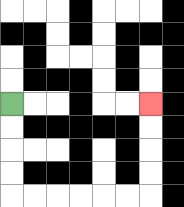{'start': '[0, 4]', 'end': '[6, 4]', 'path_directions': 'D,D,D,D,R,R,R,R,R,R,U,U,U,U', 'path_coordinates': '[[0, 4], [0, 5], [0, 6], [0, 7], [0, 8], [1, 8], [2, 8], [3, 8], [4, 8], [5, 8], [6, 8], [6, 7], [6, 6], [6, 5], [6, 4]]'}